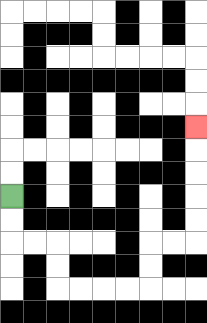{'start': '[0, 8]', 'end': '[8, 5]', 'path_directions': 'D,D,R,R,D,D,R,R,R,R,U,U,R,R,U,U,U,U,U', 'path_coordinates': '[[0, 8], [0, 9], [0, 10], [1, 10], [2, 10], [2, 11], [2, 12], [3, 12], [4, 12], [5, 12], [6, 12], [6, 11], [6, 10], [7, 10], [8, 10], [8, 9], [8, 8], [8, 7], [8, 6], [8, 5]]'}